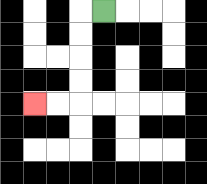{'start': '[4, 0]', 'end': '[1, 4]', 'path_directions': 'L,D,D,D,D,L,L', 'path_coordinates': '[[4, 0], [3, 0], [3, 1], [3, 2], [3, 3], [3, 4], [2, 4], [1, 4]]'}